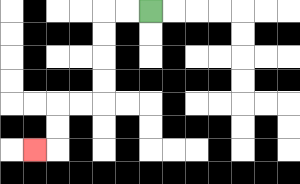{'start': '[6, 0]', 'end': '[1, 6]', 'path_directions': 'L,L,D,D,D,D,L,L,D,D,L', 'path_coordinates': '[[6, 0], [5, 0], [4, 0], [4, 1], [4, 2], [4, 3], [4, 4], [3, 4], [2, 4], [2, 5], [2, 6], [1, 6]]'}